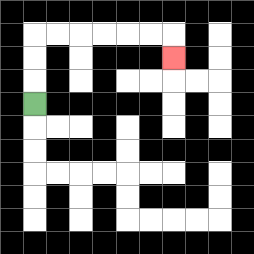{'start': '[1, 4]', 'end': '[7, 2]', 'path_directions': 'U,U,U,R,R,R,R,R,R,D', 'path_coordinates': '[[1, 4], [1, 3], [1, 2], [1, 1], [2, 1], [3, 1], [4, 1], [5, 1], [6, 1], [7, 1], [7, 2]]'}